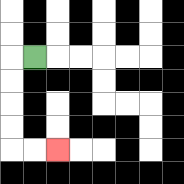{'start': '[1, 2]', 'end': '[2, 6]', 'path_directions': 'L,D,D,D,D,R,R', 'path_coordinates': '[[1, 2], [0, 2], [0, 3], [0, 4], [0, 5], [0, 6], [1, 6], [2, 6]]'}